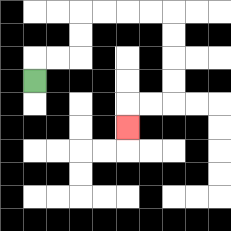{'start': '[1, 3]', 'end': '[5, 5]', 'path_directions': 'U,R,R,U,U,R,R,R,R,D,D,D,D,L,L,D', 'path_coordinates': '[[1, 3], [1, 2], [2, 2], [3, 2], [3, 1], [3, 0], [4, 0], [5, 0], [6, 0], [7, 0], [7, 1], [7, 2], [7, 3], [7, 4], [6, 4], [5, 4], [5, 5]]'}